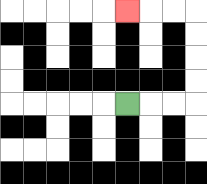{'start': '[5, 4]', 'end': '[5, 0]', 'path_directions': 'R,R,R,U,U,U,U,L,L,L', 'path_coordinates': '[[5, 4], [6, 4], [7, 4], [8, 4], [8, 3], [8, 2], [8, 1], [8, 0], [7, 0], [6, 0], [5, 0]]'}